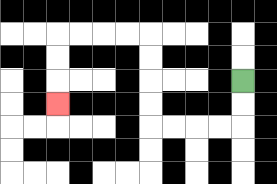{'start': '[10, 3]', 'end': '[2, 4]', 'path_directions': 'D,D,L,L,L,L,U,U,U,U,L,L,L,L,D,D,D', 'path_coordinates': '[[10, 3], [10, 4], [10, 5], [9, 5], [8, 5], [7, 5], [6, 5], [6, 4], [6, 3], [6, 2], [6, 1], [5, 1], [4, 1], [3, 1], [2, 1], [2, 2], [2, 3], [2, 4]]'}